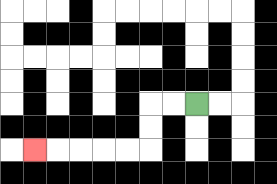{'start': '[8, 4]', 'end': '[1, 6]', 'path_directions': 'L,L,D,D,L,L,L,L,L', 'path_coordinates': '[[8, 4], [7, 4], [6, 4], [6, 5], [6, 6], [5, 6], [4, 6], [3, 6], [2, 6], [1, 6]]'}